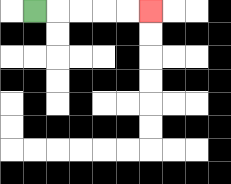{'start': '[1, 0]', 'end': '[6, 0]', 'path_directions': 'R,R,R,R,R', 'path_coordinates': '[[1, 0], [2, 0], [3, 0], [4, 0], [5, 0], [6, 0]]'}